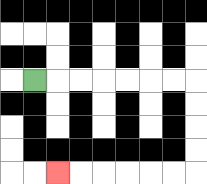{'start': '[1, 3]', 'end': '[2, 7]', 'path_directions': 'R,R,R,R,R,R,R,D,D,D,D,L,L,L,L,L,L', 'path_coordinates': '[[1, 3], [2, 3], [3, 3], [4, 3], [5, 3], [6, 3], [7, 3], [8, 3], [8, 4], [8, 5], [8, 6], [8, 7], [7, 7], [6, 7], [5, 7], [4, 7], [3, 7], [2, 7]]'}